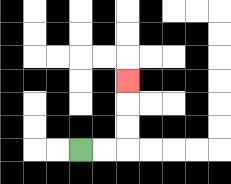{'start': '[3, 6]', 'end': '[5, 3]', 'path_directions': 'R,R,U,U,U', 'path_coordinates': '[[3, 6], [4, 6], [5, 6], [5, 5], [5, 4], [5, 3]]'}